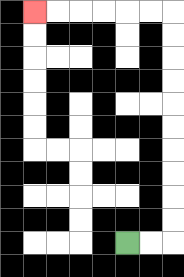{'start': '[5, 10]', 'end': '[1, 0]', 'path_directions': 'R,R,U,U,U,U,U,U,U,U,U,U,L,L,L,L,L,L', 'path_coordinates': '[[5, 10], [6, 10], [7, 10], [7, 9], [7, 8], [7, 7], [7, 6], [7, 5], [7, 4], [7, 3], [7, 2], [7, 1], [7, 0], [6, 0], [5, 0], [4, 0], [3, 0], [2, 0], [1, 0]]'}